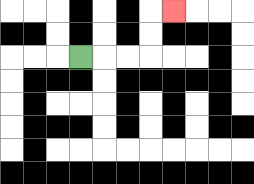{'start': '[3, 2]', 'end': '[7, 0]', 'path_directions': 'R,R,R,U,U,R', 'path_coordinates': '[[3, 2], [4, 2], [5, 2], [6, 2], [6, 1], [6, 0], [7, 0]]'}